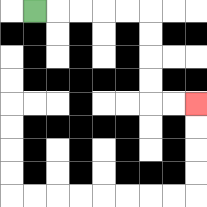{'start': '[1, 0]', 'end': '[8, 4]', 'path_directions': 'R,R,R,R,R,D,D,D,D,R,R', 'path_coordinates': '[[1, 0], [2, 0], [3, 0], [4, 0], [5, 0], [6, 0], [6, 1], [6, 2], [6, 3], [6, 4], [7, 4], [8, 4]]'}